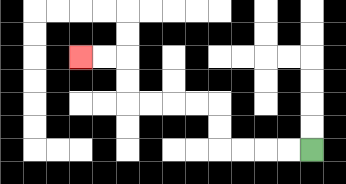{'start': '[13, 6]', 'end': '[3, 2]', 'path_directions': 'L,L,L,L,U,U,L,L,L,L,U,U,L,L', 'path_coordinates': '[[13, 6], [12, 6], [11, 6], [10, 6], [9, 6], [9, 5], [9, 4], [8, 4], [7, 4], [6, 4], [5, 4], [5, 3], [5, 2], [4, 2], [3, 2]]'}